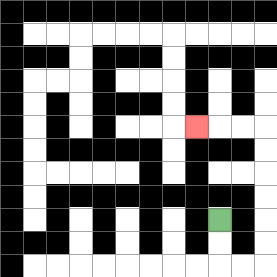{'start': '[9, 9]', 'end': '[8, 5]', 'path_directions': 'D,D,R,R,U,U,U,U,U,U,L,L,L', 'path_coordinates': '[[9, 9], [9, 10], [9, 11], [10, 11], [11, 11], [11, 10], [11, 9], [11, 8], [11, 7], [11, 6], [11, 5], [10, 5], [9, 5], [8, 5]]'}